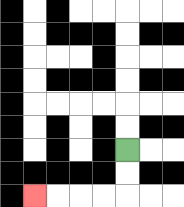{'start': '[5, 6]', 'end': '[1, 8]', 'path_directions': 'D,D,L,L,L,L', 'path_coordinates': '[[5, 6], [5, 7], [5, 8], [4, 8], [3, 8], [2, 8], [1, 8]]'}